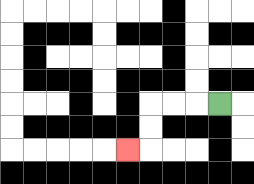{'start': '[9, 4]', 'end': '[5, 6]', 'path_directions': 'L,L,L,D,D,L', 'path_coordinates': '[[9, 4], [8, 4], [7, 4], [6, 4], [6, 5], [6, 6], [5, 6]]'}